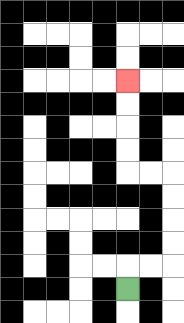{'start': '[5, 12]', 'end': '[5, 3]', 'path_directions': 'U,R,R,U,U,U,U,L,L,U,U,U,U', 'path_coordinates': '[[5, 12], [5, 11], [6, 11], [7, 11], [7, 10], [7, 9], [7, 8], [7, 7], [6, 7], [5, 7], [5, 6], [5, 5], [5, 4], [5, 3]]'}